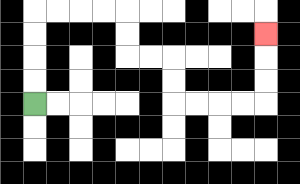{'start': '[1, 4]', 'end': '[11, 1]', 'path_directions': 'U,U,U,U,R,R,R,R,D,D,R,R,D,D,R,R,R,R,U,U,U', 'path_coordinates': '[[1, 4], [1, 3], [1, 2], [1, 1], [1, 0], [2, 0], [3, 0], [4, 0], [5, 0], [5, 1], [5, 2], [6, 2], [7, 2], [7, 3], [7, 4], [8, 4], [9, 4], [10, 4], [11, 4], [11, 3], [11, 2], [11, 1]]'}